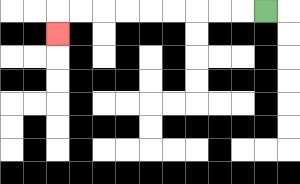{'start': '[11, 0]', 'end': '[2, 1]', 'path_directions': 'L,L,L,L,L,L,L,L,L,D', 'path_coordinates': '[[11, 0], [10, 0], [9, 0], [8, 0], [7, 0], [6, 0], [5, 0], [4, 0], [3, 0], [2, 0], [2, 1]]'}